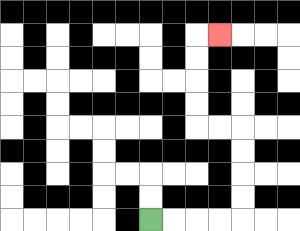{'start': '[6, 9]', 'end': '[9, 1]', 'path_directions': 'R,R,R,R,U,U,U,U,L,L,U,U,U,U,R', 'path_coordinates': '[[6, 9], [7, 9], [8, 9], [9, 9], [10, 9], [10, 8], [10, 7], [10, 6], [10, 5], [9, 5], [8, 5], [8, 4], [8, 3], [8, 2], [8, 1], [9, 1]]'}